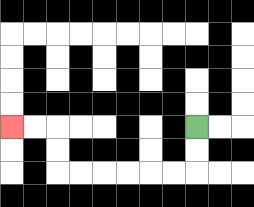{'start': '[8, 5]', 'end': '[0, 5]', 'path_directions': 'D,D,L,L,L,L,L,L,U,U,L,L', 'path_coordinates': '[[8, 5], [8, 6], [8, 7], [7, 7], [6, 7], [5, 7], [4, 7], [3, 7], [2, 7], [2, 6], [2, 5], [1, 5], [0, 5]]'}